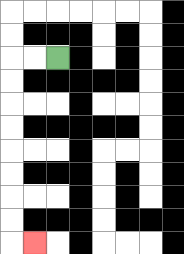{'start': '[2, 2]', 'end': '[1, 10]', 'path_directions': 'L,L,D,D,D,D,D,D,D,D,R', 'path_coordinates': '[[2, 2], [1, 2], [0, 2], [0, 3], [0, 4], [0, 5], [0, 6], [0, 7], [0, 8], [0, 9], [0, 10], [1, 10]]'}